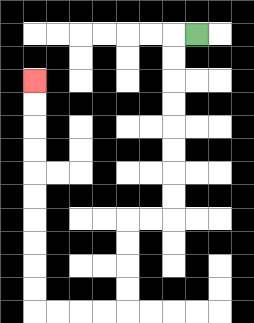{'start': '[8, 1]', 'end': '[1, 3]', 'path_directions': 'L,D,D,D,D,D,D,D,D,L,L,D,D,D,D,L,L,L,L,U,U,U,U,U,U,U,U,U,U', 'path_coordinates': '[[8, 1], [7, 1], [7, 2], [7, 3], [7, 4], [7, 5], [7, 6], [7, 7], [7, 8], [7, 9], [6, 9], [5, 9], [5, 10], [5, 11], [5, 12], [5, 13], [4, 13], [3, 13], [2, 13], [1, 13], [1, 12], [1, 11], [1, 10], [1, 9], [1, 8], [1, 7], [1, 6], [1, 5], [1, 4], [1, 3]]'}